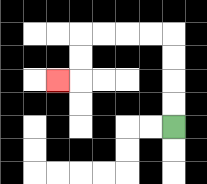{'start': '[7, 5]', 'end': '[2, 3]', 'path_directions': 'U,U,U,U,L,L,L,L,D,D,L', 'path_coordinates': '[[7, 5], [7, 4], [7, 3], [7, 2], [7, 1], [6, 1], [5, 1], [4, 1], [3, 1], [3, 2], [3, 3], [2, 3]]'}